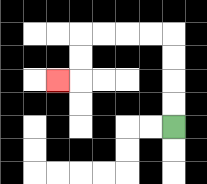{'start': '[7, 5]', 'end': '[2, 3]', 'path_directions': 'U,U,U,U,L,L,L,L,D,D,L', 'path_coordinates': '[[7, 5], [7, 4], [7, 3], [7, 2], [7, 1], [6, 1], [5, 1], [4, 1], [3, 1], [3, 2], [3, 3], [2, 3]]'}